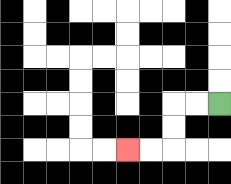{'start': '[9, 4]', 'end': '[5, 6]', 'path_directions': 'L,L,D,D,L,L', 'path_coordinates': '[[9, 4], [8, 4], [7, 4], [7, 5], [7, 6], [6, 6], [5, 6]]'}